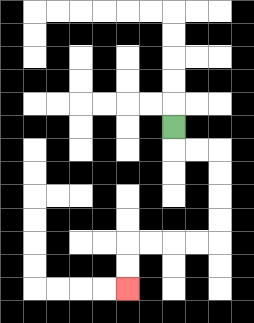{'start': '[7, 5]', 'end': '[5, 12]', 'path_directions': 'D,R,R,D,D,D,D,L,L,L,L,D,D', 'path_coordinates': '[[7, 5], [7, 6], [8, 6], [9, 6], [9, 7], [9, 8], [9, 9], [9, 10], [8, 10], [7, 10], [6, 10], [5, 10], [5, 11], [5, 12]]'}